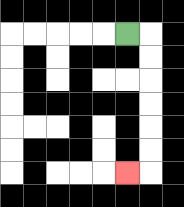{'start': '[5, 1]', 'end': '[5, 7]', 'path_directions': 'R,D,D,D,D,D,D,L', 'path_coordinates': '[[5, 1], [6, 1], [6, 2], [6, 3], [6, 4], [6, 5], [6, 6], [6, 7], [5, 7]]'}